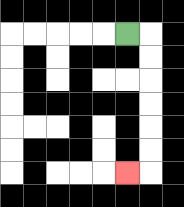{'start': '[5, 1]', 'end': '[5, 7]', 'path_directions': 'R,D,D,D,D,D,D,L', 'path_coordinates': '[[5, 1], [6, 1], [6, 2], [6, 3], [6, 4], [6, 5], [6, 6], [6, 7], [5, 7]]'}